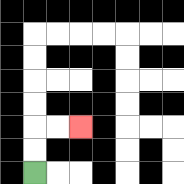{'start': '[1, 7]', 'end': '[3, 5]', 'path_directions': 'U,U,R,R', 'path_coordinates': '[[1, 7], [1, 6], [1, 5], [2, 5], [3, 5]]'}